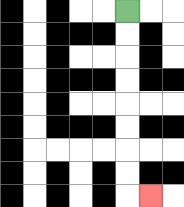{'start': '[5, 0]', 'end': '[6, 8]', 'path_directions': 'D,D,D,D,D,D,D,D,R', 'path_coordinates': '[[5, 0], [5, 1], [5, 2], [5, 3], [5, 4], [5, 5], [5, 6], [5, 7], [5, 8], [6, 8]]'}